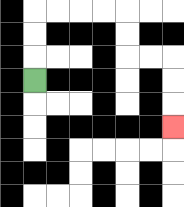{'start': '[1, 3]', 'end': '[7, 5]', 'path_directions': 'U,U,U,R,R,R,R,D,D,R,R,D,D,D', 'path_coordinates': '[[1, 3], [1, 2], [1, 1], [1, 0], [2, 0], [3, 0], [4, 0], [5, 0], [5, 1], [5, 2], [6, 2], [7, 2], [7, 3], [7, 4], [7, 5]]'}